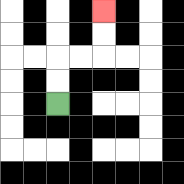{'start': '[2, 4]', 'end': '[4, 0]', 'path_directions': 'U,U,R,R,U,U', 'path_coordinates': '[[2, 4], [2, 3], [2, 2], [3, 2], [4, 2], [4, 1], [4, 0]]'}